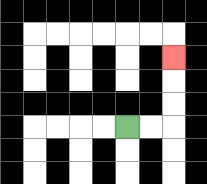{'start': '[5, 5]', 'end': '[7, 2]', 'path_directions': 'R,R,U,U,U', 'path_coordinates': '[[5, 5], [6, 5], [7, 5], [7, 4], [7, 3], [7, 2]]'}